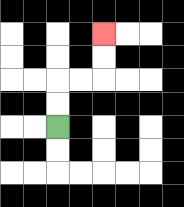{'start': '[2, 5]', 'end': '[4, 1]', 'path_directions': 'U,U,R,R,U,U', 'path_coordinates': '[[2, 5], [2, 4], [2, 3], [3, 3], [4, 3], [4, 2], [4, 1]]'}